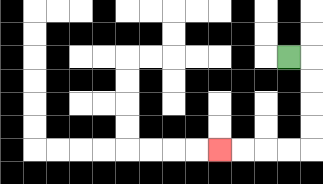{'start': '[12, 2]', 'end': '[9, 6]', 'path_directions': 'R,D,D,D,D,L,L,L,L', 'path_coordinates': '[[12, 2], [13, 2], [13, 3], [13, 4], [13, 5], [13, 6], [12, 6], [11, 6], [10, 6], [9, 6]]'}